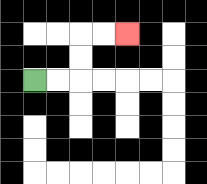{'start': '[1, 3]', 'end': '[5, 1]', 'path_directions': 'R,R,U,U,R,R', 'path_coordinates': '[[1, 3], [2, 3], [3, 3], [3, 2], [3, 1], [4, 1], [5, 1]]'}